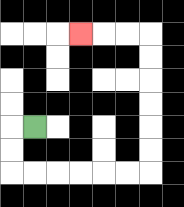{'start': '[1, 5]', 'end': '[3, 1]', 'path_directions': 'L,D,D,R,R,R,R,R,R,U,U,U,U,U,U,L,L,L', 'path_coordinates': '[[1, 5], [0, 5], [0, 6], [0, 7], [1, 7], [2, 7], [3, 7], [4, 7], [5, 7], [6, 7], [6, 6], [6, 5], [6, 4], [6, 3], [6, 2], [6, 1], [5, 1], [4, 1], [3, 1]]'}